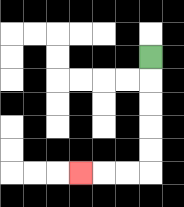{'start': '[6, 2]', 'end': '[3, 7]', 'path_directions': 'D,D,D,D,D,L,L,L', 'path_coordinates': '[[6, 2], [6, 3], [6, 4], [6, 5], [6, 6], [6, 7], [5, 7], [4, 7], [3, 7]]'}